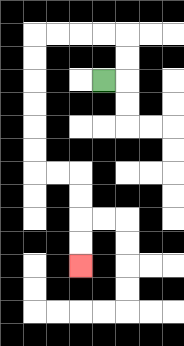{'start': '[4, 3]', 'end': '[3, 11]', 'path_directions': 'R,U,U,L,L,L,L,D,D,D,D,D,D,R,R,D,D,D,D', 'path_coordinates': '[[4, 3], [5, 3], [5, 2], [5, 1], [4, 1], [3, 1], [2, 1], [1, 1], [1, 2], [1, 3], [1, 4], [1, 5], [1, 6], [1, 7], [2, 7], [3, 7], [3, 8], [3, 9], [3, 10], [3, 11]]'}